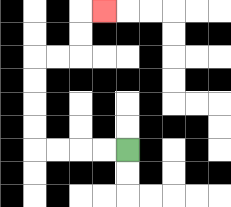{'start': '[5, 6]', 'end': '[4, 0]', 'path_directions': 'L,L,L,L,U,U,U,U,R,R,U,U,R', 'path_coordinates': '[[5, 6], [4, 6], [3, 6], [2, 6], [1, 6], [1, 5], [1, 4], [1, 3], [1, 2], [2, 2], [3, 2], [3, 1], [3, 0], [4, 0]]'}